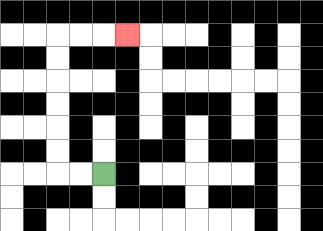{'start': '[4, 7]', 'end': '[5, 1]', 'path_directions': 'L,L,U,U,U,U,U,U,R,R,R', 'path_coordinates': '[[4, 7], [3, 7], [2, 7], [2, 6], [2, 5], [2, 4], [2, 3], [2, 2], [2, 1], [3, 1], [4, 1], [5, 1]]'}